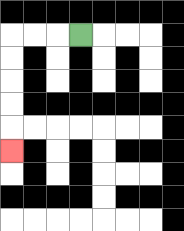{'start': '[3, 1]', 'end': '[0, 6]', 'path_directions': 'L,L,L,D,D,D,D,D', 'path_coordinates': '[[3, 1], [2, 1], [1, 1], [0, 1], [0, 2], [0, 3], [0, 4], [0, 5], [0, 6]]'}